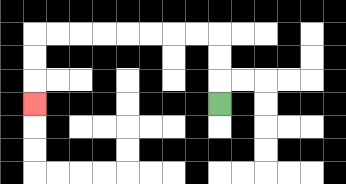{'start': '[9, 4]', 'end': '[1, 4]', 'path_directions': 'U,U,U,L,L,L,L,L,L,L,L,D,D,D', 'path_coordinates': '[[9, 4], [9, 3], [9, 2], [9, 1], [8, 1], [7, 1], [6, 1], [5, 1], [4, 1], [3, 1], [2, 1], [1, 1], [1, 2], [1, 3], [1, 4]]'}